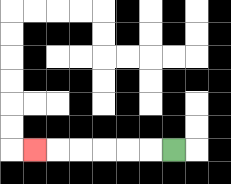{'start': '[7, 6]', 'end': '[1, 6]', 'path_directions': 'L,L,L,L,L,L', 'path_coordinates': '[[7, 6], [6, 6], [5, 6], [4, 6], [3, 6], [2, 6], [1, 6]]'}